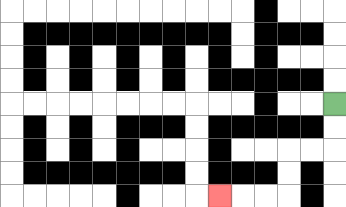{'start': '[14, 4]', 'end': '[9, 8]', 'path_directions': 'D,D,L,L,D,D,L,L,L', 'path_coordinates': '[[14, 4], [14, 5], [14, 6], [13, 6], [12, 6], [12, 7], [12, 8], [11, 8], [10, 8], [9, 8]]'}